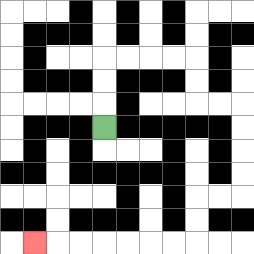{'start': '[4, 5]', 'end': '[1, 10]', 'path_directions': 'U,U,U,R,R,R,R,D,D,R,R,D,D,D,D,L,L,D,D,L,L,L,L,L,L,L', 'path_coordinates': '[[4, 5], [4, 4], [4, 3], [4, 2], [5, 2], [6, 2], [7, 2], [8, 2], [8, 3], [8, 4], [9, 4], [10, 4], [10, 5], [10, 6], [10, 7], [10, 8], [9, 8], [8, 8], [8, 9], [8, 10], [7, 10], [6, 10], [5, 10], [4, 10], [3, 10], [2, 10], [1, 10]]'}